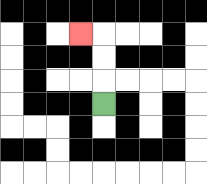{'start': '[4, 4]', 'end': '[3, 1]', 'path_directions': 'U,U,U,L', 'path_coordinates': '[[4, 4], [4, 3], [4, 2], [4, 1], [3, 1]]'}